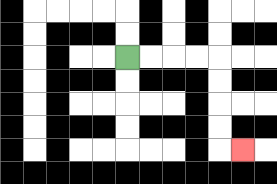{'start': '[5, 2]', 'end': '[10, 6]', 'path_directions': 'R,R,R,R,D,D,D,D,R', 'path_coordinates': '[[5, 2], [6, 2], [7, 2], [8, 2], [9, 2], [9, 3], [9, 4], [9, 5], [9, 6], [10, 6]]'}